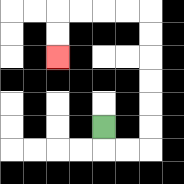{'start': '[4, 5]', 'end': '[2, 2]', 'path_directions': 'D,R,R,U,U,U,U,U,U,L,L,L,L,D,D', 'path_coordinates': '[[4, 5], [4, 6], [5, 6], [6, 6], [6, 5], [6, 4], [6, 3], [6, 2], [6, 1], [6, 0], [5, 0], [4, 0], [3, 0], [2, 0], [2, 1], [2, 2]]'}